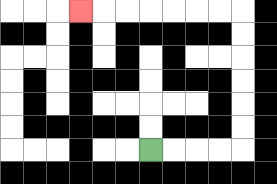{'start': '[6, 6]', 'end': '[3, 0]', 'path_directions': 'R,R,R,R,U,U,U,U,U,U,L,L,L,L,L,L,L', 'path_coordinates': '[[6, 6], [7, 6], [8, 6], [9, 6], [10, 6], [10, 5], [10, 4], [10, 3], [10, 2], [10, 1], [10, 0], [9, 0], [8, 0], [7, 0], [6, 0], [5, 0], [4, 0], [3, 0]]'}